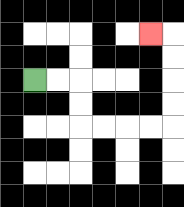{'start': '[1, 3]', 'end': '[6, 1]', 'path_directions': 'R,R,D,D,R,R,R,R,U,U,U,U,L', 'path_coordinates': '[[1, 3], [2, 3], [3, 3], [3, 4], [3, 5], [4, 5], [5, 5], [6, 5], [7, 5], [7, 4], [7, 3], [7, 2], [7, 1], [6, 1]]'}